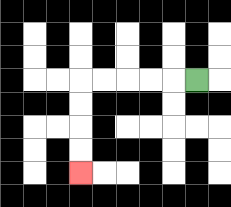{'start': '[8, 3]', 'end': '[3, 7]', 'path_directions': 'L,L,L,L,L,D,D,D,D', 'path_coordinates': '[[8, 3], [7, 3], [6, 3], [5, 3], [4, 3], [3, 3], [3, 4], [3, 5], [3, 6], [3, 7]]'}